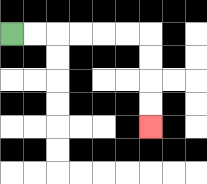{'start': '[0, 1]', 'end': '[6, 5]', 'path_directions': 'R,R,R,R,R,R,D,D,D,D', 'path_coordinates': '[[0, 1], [1, 1], [2, 1], [3, 1], [4, 1], [5, 1], [6, 1], [6, 2], [6, 3], [6, 4], [6, 5]]'}